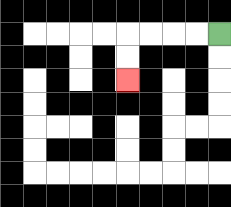{'start': '[9, 1]', 'end': '[5, 3]', 'path_directions': 'L,L,L,L,D,D', 'path_coordinates': '[[9, 1], [8, 1], [7, 1], [6, 1], [5, 1], [5, 2], [5, 3]]'}